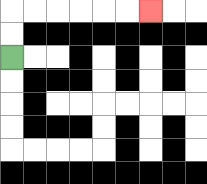{'start': '[0, 2]', 'end': '[6, 0]', 'path_directions': 'U,U,R,R,R,R,R,R', 'path_coordinates': '[[0, 2], [0, 1], [0, 0], [1, 0], [2, 0], [3, 0], [4, 0], [5, 0], [6, 0]]'}